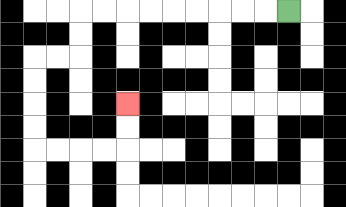{'start': '[12, 0]', 'end': '[5, 4]', 'path_directions': 'L,L,L,L,L,L,L,L,L,D,D,L,L,D,D,D,D,R,R,R,R,U,U', 'path_coordinates': '[[12, 0], [11, 0], [10, 0], [9, 0], [8, 0], [7, 0], [6, 0], [5, 0], [4, 0], [3, 0], [3, 1], [3, 2], [2, 2], [1, 2], [1, 3], [1, 4], [1, 5], [1, 6], [2, 6], [3, 6], [4, 6], [5, 6], [5, 5], [5, 4]]'}